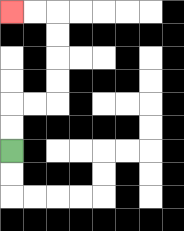{'start': '[0, 6]', 'end': '[0, 0]', 'path_directions': 'U,U,R,R,U,U,U,U,L,L', 'path_coordinates': '[[0, 6], [0, 5], [0, 4], [1, 4], [2, 4], [2, 3], [2, 2], [2, 1], [2, 0], [1, 0], [0, 0]]'}